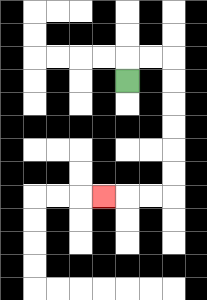{'start': '[5, 3]', 'end': '[4, 8]', 'path_directions': 'U,R,R,D,D,D,D,D,D,L,L,L', 'path_coordinates': '[[5, 3], [5, 2], [6, 2], [7, 2], [7, 3], [7, 4], [7, 5], [7, 6], [7, 7], [7, 8], [6, 8], [5, 8], [4, 8]]'}